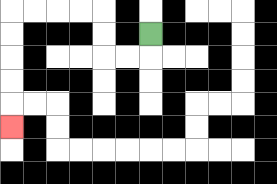{'start': '[6, 1]', 'end': '[0, 5]', 'path_directions': 'D,L,L,U,U,L,L,L,L,D,D,D,D,D', 'path_coordinates': '[[6, 1], [6, 2], [5, 2], [4, 2], [4, 1], [4, 0], [3, 0], [2, 0], [1, 0], [0, 0], [0, 1], [0, 2], [0, 3], [0, 4], [0, 5]]'}